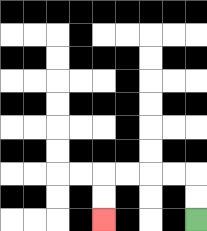{'start': '[8, 9]', 'end': '[4, 9]', 'path_directions': 'U,U,L,L,L,L,D,D', 'path_coordinates': '[[8, 9], [8, 8], [8, 7], [7, 7], [6, 7], [5, 7], [4, 7], [4, 8], [4, 9]]'}